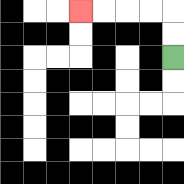{'start': '[7, 2]', 'end': '[3, 0]', 'path_directions': 'U,U,L,L,L,L', 'path_coordinates': '[[7, 2], [7, 1], [7, 0], [6, 0], [5, 0], [4, 0], [3, 0]]'}